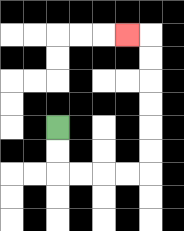{'start': '[2, 5]', 'end': '[5, 1]', 'path_directions': 'D,D,R,R,R,R,U,U,U,U,U,U,L', 'path_coordinates': '[[2, 5], [2, 6], [2, 7], [3, 7], [4, 7], [5, 7], [6, 7], [6, 6], [6, 5], [6, 4], [6, 3], [6, 2], [6, 1], [5, 1]]'}